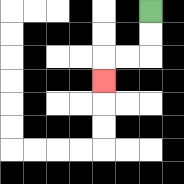{'start': '[6, 0]', 'end': '[4, 3]', 'path_directions': 'D,D,L,L,D', 'path_coordinates': '[[6, 0], [6, 1], [6, 2], [5, 2], [4, 2], [4, 3]]'}